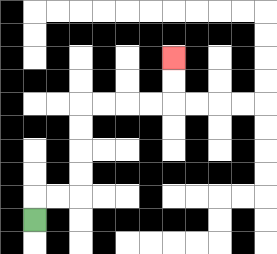{'start': '[1, 9]', 'end': '[7, 2]', 'path_directions': 'U,R,R,U,U,U,U,R,R,R,R,U,U', 'path_coordinates': '[[1, 9], [1, 8], [2, 8], [3, 8], [3, 7], [3, 6], [3, 5], [3, 4], [4, 4], [5, 4], [6, 4], [7, 4], [7, 3], [7, 2]]'}